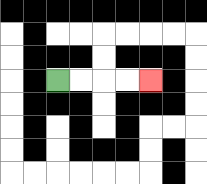{'start': '[2, 3]', 'end': '[6, 3]', 'path_directions': 'R,R,R,R', 'path_coordinates': '[[2, 3], [3, 3], [4, 3], [5, 3], [6, 3]]'}